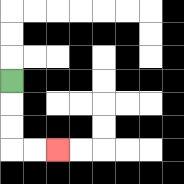{'start': '[0, 3]', 'end': '[2, 6]', 'path_directions': 'D,D,D,R,R', 'path_coordinates': '[[0, 3], [0, 4], [0, 5], [0, 6], [1, 6], [2, 6]]'}